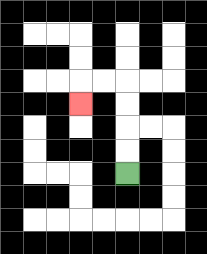{'start': '[5, 7]', 'end': '[3, 4]', 'path_directions': 'U,U,U,U,L,L,D', 'path_coordinates': '[[5, 7], [5, 6], [5, 5], [5, 4], [5, 3], [4, 3], [3, 3], [3, 4]]'}